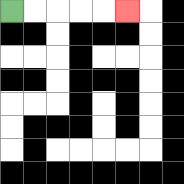{'start': '[0, 0]', 'end': '[5, 0]', 'path_directions': 'R,R,R,R,R', 'path_coordinates': '[[0, 0], [1, 0], [2, 0], [3, 0], [4, 0], [5, 0]]'}